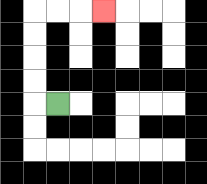{'start': '[2, 4]', 'end': '[4, 0]', 'path_directions': 'L,U,U,U,U,R,R,R', 'path_coordinates': '[[2, 4], [1, 4], [1, 3], [1, 2], [1, 1], [1, 0], [2, 0], [3, 0], [4, 0]]'}